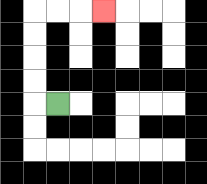{'start': '[2, 4]', 'end': '[4, 0]', 'path_directions': 'L,U,U,U,U,R,R,R', 'path_coordinates': '[[2, 4], [1, 4], [1, 3], [1, 2], [1, 1], [1, 0], [2, 0], [3, 0], [4, 0]]'}